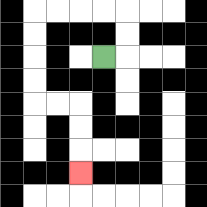{'start': '[4, 2]', 'end': '[3, 7]', 'path_directions': 'R,U,U,L,L,L,L,D,D,D,D,R,R,D,D,D', 'path_coordinates': '[[4, 2], [5, 2], [5, 1], [5, 0], [4, 0], [3, 0], [2, 0], [1, 0], [1, 1], [1, 2], [1, 3], [1, 4], [2, 4], [3, 4], [3, 5], [3, 6], [3, 7]]'}